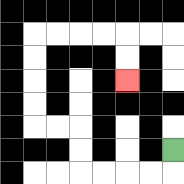{'start': '[7, 6]', 'end': '[5, 3]', 'path_directions': 'D,L,L,L,L,U,U,L,L,U,U,U,U,R,R,R,R,D,D', 'path_coordinates': '[[7, 6], [7, 7], [6, 7], [5, 7], [4, 7], [3, 7], [3, 6], [3, 5], [2, 5], [1, 5], [1, 4], [1, 3], [1, 2], [1, 1], [2, 1], [3, 1], [4, 1], [5, 1], [5, 2], [5, 3]]'}